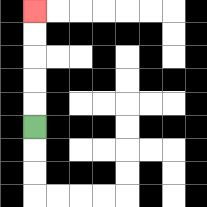{'start': '[1, 5]', 'end': '[1, 0]', 'path_directions': 'U,U,U,U,U', 'path_coordinates': '[[1, 5], [1, 4], [1, 3], [1, 2], [1, 1], [1, 0]]'}